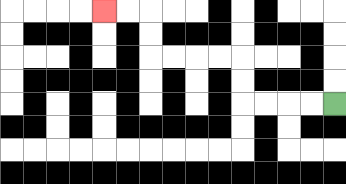{'start': '[14, 4]', 'end': '[4, 0]', 'path_directions': 'L,L,L,L,U,U,L,L,L,L,U,U,L,L', 'path_coordinates': '[[14, 4], [13, 4], [12, 4], [11, 4], [10, 4], [10, 3], [10, 2], [9, 2], [8, 2], [7, 2], [6, 2], [6, 1], [6, 0], [5, 0], [4, 0]]'}